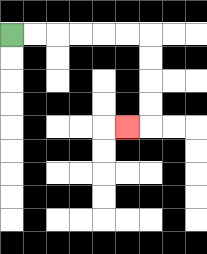{'start': '[0, 1]', 'end': '[5, 5]', 'path_directions': 'R,R,R,R,R,R,D,D,D,D,L', 'path_coordinates': '[[0, 1], [1, 1], [2, 1], [3, 1], [4, 1], [5, 1], [6, 1], [6, 2], [6, 3], [6, 4], [6, 5], [5, 5]]'}